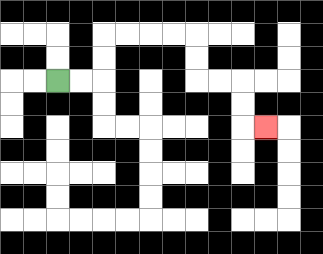{'start': '[2, 3]', 'end': '[11, 5]', 'path_directions': 'R,R,U,U,R,R,R,R,D,D,R,R,D,D,R', 'path_coordinates': '[[2, 3], [3, 3], [4, 3], [4, 2], [4, 1], [5, 1], [6, 1], [7, 1], [8, 1], [8, 2], [8, 3], [9, 3], [10, 3], [10, 4], [10, 5], [11, 5]]'}